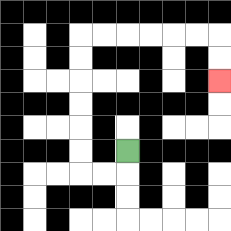{'start': '[5, 6]', 'end': '[9, 3]', 'path_directions': 'D,L,L,U,U,U,U,U,U,R,R,R,R,R,R,D,D', 'path_coordinates': '[[5, 6], [5, 7], [4, 7], [3, 7], [3, 6], [3, 5], [3, 4], [3, 3], [3, 2], [3, 1], [4, 1], [5, 1], [6, 1], [7, 1], [8, 1], [9, 1], [9, 2], [9, 3]]'}